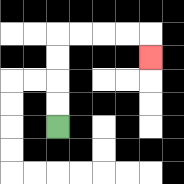{'start': '[2, 5]', 'end': '[6, 2]', 'path_directions': 'U,U,U,U,R,R,R,R,D', 'path_coordinates': '[[2, 5], [2, 4], [2, 3], [2, 2], [2, 1], [3, 1], [4, 1], [5, 1], [6, 1], [6, 2]]'}